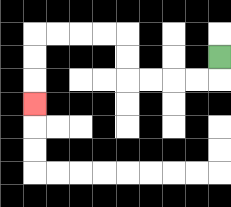{'start': '[9, 2]', 'end': '[1, 4]', 'path_directions': 'D,L,L,L,L,U,U,L,L,L,L,D,D,D', 'path_coordinates': '[[9, 2], [9, 3], [8, 3], [7, 3], [6, 3], [5, 3], [5, 2], [5, 1], [4, 1], [3, 1], [2, 1], [1, 1], [1, 2], [1, 3], [1, 4]]'}